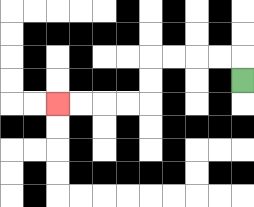{'start': '[10, 3]', 'end': '[2, 4]', 'path_directions': 'U,L,L,L,L,D,D,L,L,L,L', 'path_coordinates': '[[10, 3], [10, 2], [9, 2], [8, 2], [7, 2], [6, 2], [6, 3], [6, 4], [5, 4], [4, 4], [3, 4], [2, 4]]'}